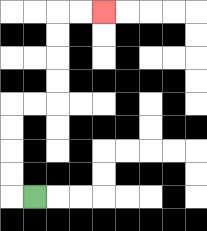{'start': '[1, 8]', 'end': '[4, 0]', 'path_directions': 'L,U,U,U,U,R,R,U,U,U,U,R,R', 'path_coordinates': '[[1, 8], [0, 8], [0, 7], [0, 6], [0, 5], [0, 4], [1, 4], [2, 4], [2, 3], [2, 2], [2, 1], [2, 0], [3, 0], [4, 0]]'}